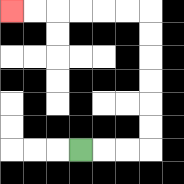{'start': '[3, 6]', 'end': '[0, 0]', 'path_directions': 'R,R,R,U,U,U,U,U,U,L,L,L,L,L,L', 'path_coordinates': '[[3, 6], [4, 6], [5, 6], [6, 6], [6, 5], [6, 4], [6, 3], [6, 2], [6, 1], [6, 0], [5, 0], [4, 0], [3, 0], [2, 0], [1, 0], [0, 0]]'}